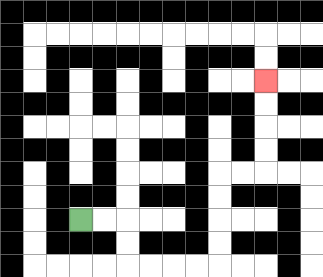{'start': '[3, 9]', 'end': '[11, 3]', 'path_directions': 'R,R,D,D,R,R,R,R,U,U,U,U,R,R,U,U,U,U', 'path_coordinates': '[[3, 9], [4, 9], [5, 9], [5, 10], [5, 11], [6, 11], [7, 11], [8, 11], [9, 11], [9, 10], [9, 9], [9, 8], [9, 7], [10, 7], [11, 7], [11, 6], [11, 5], [11, 4], [11, 3]]'}